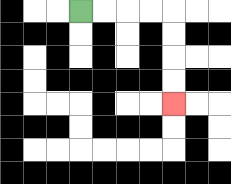{'start': '[3, 0]', 'end': '[7, 4]', 'path_directions': 'R,R,R,R,D,D,D,D', 'path_coordinates': '[[3, 0], [4, 0], [5, 0], [6, 0], [7, 0], [7, 1], [7, 2], [7, 3], [7, 4]]'}